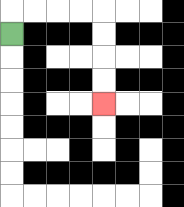{'start': '[0, 1]', 'end': '[4, 4]', 'path_directions': 'U,R,R,R,R,D,D,D,D', 'path_coordinates': '[[0, 1], [0, 0], [1, 0], [2, 0], [3, 0], [4, 0], [4, 1], [4, 2], [4, 3], [4, 4]]'}